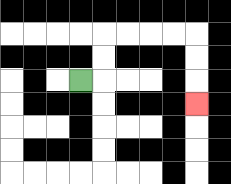{'start': '[3, 3]', 'end': '[8, 4]', 'path_directions': 'R,U,U,R,R,R,R,D,D,D', 'path_coordinates': '[[3, 3], [4, 3], [4, 2], [4, 1], [5, 1], [6, 1], [7, 1], [8, 1], [8, 2], [8, 3], [8, 4]]'}